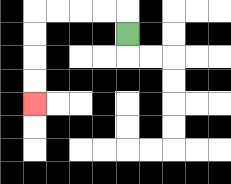{'start': '[5, 1]', 'end': '[1, 4]', 'path_directions': 'U,L,L,L,L,D,D,D,D', 'path_coordinates': '[[5, 1], [5, 0], [4, 0], [3, 0], [2, 0], [1, 0], [1, 1], [1, 2], [1, 3], [1, 4]]'}